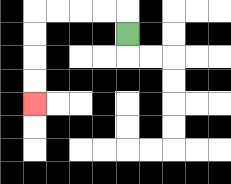{'start': '[5, 1]', 'end': '[1, 4]', 'path_directions': 'U,L,L,L,L,D,D,D,D', 'path_coordinates': '[[5, 1], [5, 0], [4, 0], [3, 0], [2, 0], [1, 0], [1, 1], [1, 2], [1, 3], [1, 4]]'}